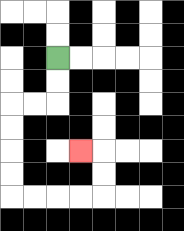{'start': '[2, 2]', 'end': '[3, 6]', 'path_directions': 'D,D,L,L,D,D,D,D,R,R,R,R,U,U,L', 'path_coordinates': '[[2, 2], [2, 3], [2, 4], [1, 4], [0, 4], [0, 5], [0, 6], [0, 7], [0, 8], [1, 8], [2, 8], [3, 8], [4, 8], [4, 7], [4, 6], [3, 6]]'}